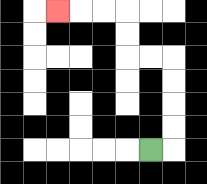{'start': '[6, 6]', 'end': '[2, 0]', 'path_directions': 'R,U,U,U,U,L,L,U,U,L,L,L', 'path_coordinates': '[[6, 6], [7, 6], [7, 5], [7, 4], [7, 3], [7, 2], [6, 2], [5, 2], [5, 1], [5, 0], [4, 0], [3, 0], [2, 0]]'}